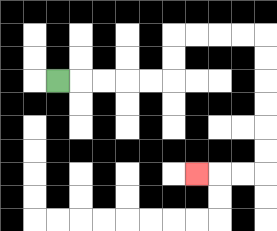{'start': '[2, 3]', 'end': '[8, 7]', 'path_directions': 'R,R,R,R,R,U,U,R,R,R,R,D,D,D,D,D,D,L,L,L', 'path_coordinates': '[[2, 3], [3, 3], [4, 3], [5, 3], [6, 3], [7, 3], [7, 2], [7, 1], [8, 1], [9, 1], [10, 1], [11, 1], [11, 2], [11, 3], [11, 4], [11, 5], [11, 6], [11, 7], [10, 7], [9, 7], [8, 7]]'}